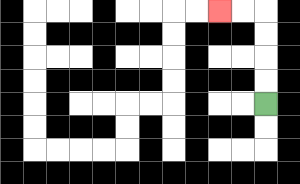{'start': '[11, 4]', 'end': '[9, 0]', 'path_directions': 'U,U,U,U,L,L', 'path_coordinates': '[[11, 4], [11, 3], [11, 2], [11, 1], [11, 0], [10, 0], [9, 0]]'}